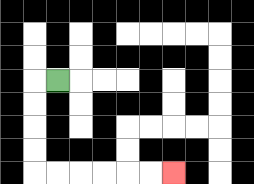{'start': '[2, 3]', 'end': '[7, 7]', 'path_directions': 'L,D,D,D,D,R,R,R,R,R,R', 'path_coordinates': '[[2, 3], [1, 3], [1, 4], [1, 5], [1, 6], [1, 7], [2, 7], [3, 7], [4, 7], [5, 7], [6, 7], [7, 7]]'}